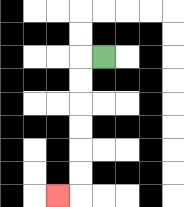{'start': '[4, 2]', 'end': '[2, 8]', 'path_directions': 'L,D,D,D,D,D,D,L', 'path_coordinates': '[[4, 2], [3, 2], [3, 3], [3, 4], [3, 5], [3, 6], [3, 7], [3, 8], [2, 8]]'}